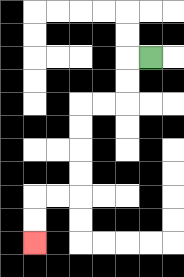{'start': '[6, 2]', 'end': '[1, 10]', 'path_directions': 'L,D,D,L,L,D,D,D,D,L,L,D,D', 'path_coordinates': '[[6, 2], [5, 2], [5, 3], [5, 4], [4, 4], [3, 4], [3, 5], [3, 6], [3, 7], [3, 8], [2, 8], [1, 8], [1, 9], [1, 10]]'}